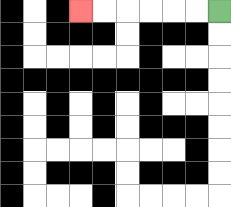{'start': '[9, 0]', 'end': '[3, 0]', 'path_directions': 'L,L,L,L,L,L', 'path_coordinates': '[[9, 0], [8, 0], [7, 0], [6, 0], [5, 0], [4, 0], [3, 0]]'}